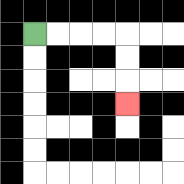{'start': '[1, 1]', 'end': '[5, 4]', 'path_directions': 'R,R,R,R,D,D,D', 'path_coordinates': '[[1, 1], [2, 1], [3, 1], [4, 1], [5, 1], [5, 2], [5, 3], [5, 4]]'}